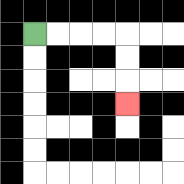{'start': '[1, 1]', 'end': '[5, 4]', 'path_directions': 'R,R,R,R,D,D,D', 'path_coordinates': '[[1, 1], [2, 1], [3, 1], [4, 1], [5, 1], [5, 2], [5, 3], [5, 4]]'}